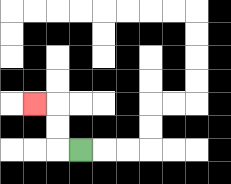{'start': '[3, 6]', 'end': '[1, 4]', 'path_directions': 'L,U,U,L', 'path_coordinates': '[[3, 6], [2, 6], [2, 5], [2, 4], [1, 4]]'}